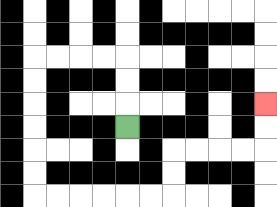{'start': '[5, 5]', 'end': '[11, 4]', 'path_directions': 'U,U,U,L,L,L,L,D,D,D,D,D,D,R,R,R,R,R,R,U,U,R,R,R,R,U,U', 'path_coordinates': '[[5, 5], [5, 4], [5, 3], [5, 2], [4, 2], [3, 2], [2, 2], [1, 2], [1, 3], [1, 4], [1, 5], [1, 6], [1, 7], [1, 8], [2, 8], [3, 8], [4, 8], [5, 8], [6, 8], [7, 8], [7, 7], [7, 6], [8, 6], [9, 6], [10, 6], [11, 6], [11, 5], [11, 4]]'}